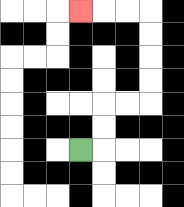{'start': '[3, 6]', 'end': '[3, 0]', 'path_directions': 'R,U,U,R,R,U,U,U,U,L,L,L', 'path_coordinates': '[[3, 6], [4, 6], [4, 5], [4, 4], [5, 4], [6, 4], [6, 3], [6, 2], [6, 1], [6, 0], [5, 0], [4, 0], [3, 0]]'}